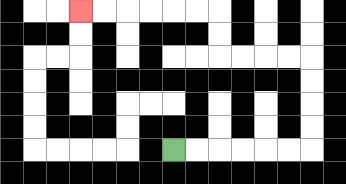{'start': '[7, 6]', 'end': '[3, 0]', 'path_directions': 'R,R,R,R,R,R,U,U,U,U,L,L,L,L,U,U,L,L,L,L,L,L', 'path_coordinates': '[[7, 6], [8, 6], [9, 6], [10, 6], [11, 6], [12, 6], [13, 6], [13, 5], [13, 4], [13, 3], [13, 2], [12, 2], [11, 2], [10, 2], [9, 2], [9, 1], [9, 0], [8, 0], [7, 0], [6, 0], [5, 0], [4, 0], [3, 0]]'}